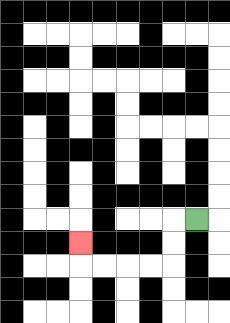{'start': '[8, 9]', 'end': '[3, 10]', 'path_directions': 'L,D,D,L,L,L,L,U', 'path_coordinates': '[[8, 9], [7, 9], [7, 10], [7, 11], [6, 11], [5, 11], [4, 11], [3, 11], [3, 10]]'}